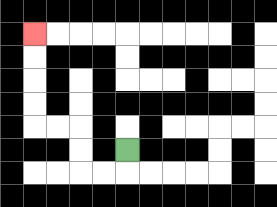{'start': '[5, 6]', 'end': '[1, 1]', 'path_directions': 'D,L,L,U,U,L,L,U,U,U,U', 'path_coordinates': '[[5, 6], [5, 7], [4, 7], [3, 7], [3, 6], [3, 5], [2, 5], [1, 5], [1, 4], [1, 3], [1, 2], [1, 1]]'}